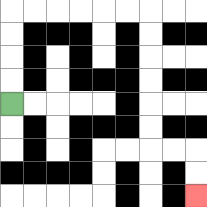{'start': '[0, 4]', 'end': '[8, 8]', 'path_directions': 'U,U,U,U,R,R,R,R,R,R,D,D,D,D,D,D,R,R,D,D', 'path_coordinates': '[[0, 4], [0, 3], [0, 2], [0, 1], [0, 0], [1, 0], [2, 0], [3, 0], [4, 0], [5, 0], [6, 0], [6, 1], [6, 2], [6, 3], [6, 4], [6, 5], [6, 6], [7, 6], [8, 6], [8, 7], [8, 8]]'}